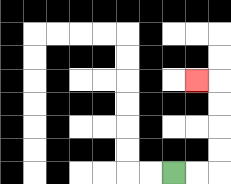{'start': '[7, 7]', 'end': '[8, 3]', 'path_directions': 'R,R,U,U,U,U,L', 'path_coordinates': '[[7, 7], [8, 7], [9, 7], [9, 6], [9, 5], [9, 4], [9, 3], [8, 3]]'}